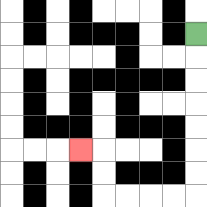{'start': '[8, 1]', 'end': '[3, 6]', 'path_directions': 'D,D,D,D,D,D,D,L,L,L,L,U,U,L', 'path_coordinates': '[[8, 1], [8, 2], [8, 3], [8, 4], [8, 5], [8, 6], [8, 7], [8, 8], [7, 8], [6, 8], [5, 8], [4, 8], [4, 7], [4, 6], [3, 6]]'}